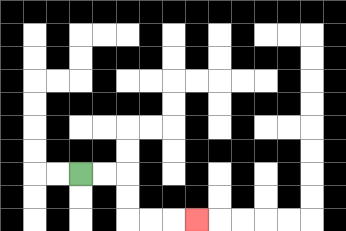{'start': '[3, 7]', 'end': '[8, 9]', 'path_directions': 'R,R,D,D,R,R,R', 'path_coordinates': '[[3, 7], [4, 7], [5, 7], [5, 8], [5, 9], [6, 9], [7, 9], [8, 9]]'}